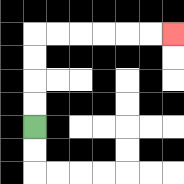{'start': '[1, 5]', 'end': '[7, 1]', 'path_directions': 'U,U,U,U,R,R,R,R,R,R', 'path_coordinates': '[[1, 5], [1, 4], [1, 3], [1, 2], [1, 1], [2, 1], [3, 1], [4, 1], [5, 1], [6, 1], [7, 1]]'}